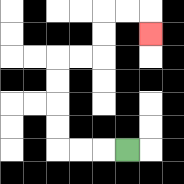{'start': '[5, 6]', 'end': '[6, 1]', 'path_directions': 'L,L,L,U,U,U,U,R,R,U,U,R,R,D', 'path_coordinates': '[[5, 6], [4, 6], [3, 6], [2, 6], [2, 5], [2, 4], [2, 3], [2, 2], [3, 2], [4, 2], [4, 1], [4, 0], [5, 0], [6, 0], [6, 1]]'}